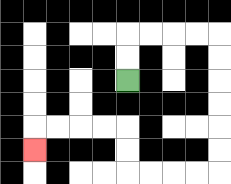{'start': '[5, 3]', 'end': '[1, 6]', 'path_directions': 'U,U,R,R,R,R,D,D,D,D,D,D,L,L,L,L,U,U,L,L,L,L,D', 'path_coordinates': '[[5, 3], [5, 2], [5, 1], [6, 1], [7, 1], [8, 1], [9, 1], [9, 2], [9, 3], [9, 4], [9, 5], [9, 6], [9, 7], [8, 7], [7, 7], [6, 7], [5, 7], [5, 6], [5, 5], [4, 5], [3, 5], [2, 5], [1, 5], [1, 6]]'}